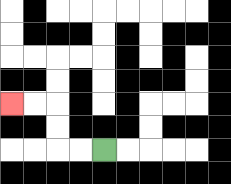{'start': '[4, 6]', 'end': '[0, 4]', 'path_directions': 'L,L,U,U,L,L', 'path_coordinates': '[[4, 6], [3, 6], [2, 6], [2, 5], [2, 4], [1, 4], [0, 4]]'}